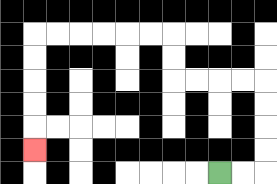{'start': '[9, 7]', 'end': '[1, 6]', 'path_directions': 'R,R,U,U,U,U,L,L,L,L,U,U,L,L,L,L,L,L,D,D,D,D,D', 'path_coordinates': '[[9, 7], [10, 7], [11, 7], [11, 6], [11, 5], [11, 4], [11, 3], [10, 3], [9, 3], [8, 3], [7, 3], [7, 2], [7, 1], [6, 1], [5, 1], [4, 1], [3, 1], [2, 1], [1, 1], [1, 2], [1, 3], [1, 4], [1, 5], [1, 6]]'}